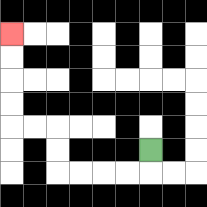{'start': '[6, 6]', 'end': '[0, 1]', 'path_directions': 'D,L,L,L,L,U,U,L,L,U,U,U,U', 'path_coordinates': '[[6, 6], [6, 7], [5, 7], [4, 7], [3, 7], [2, 7], [2, 6], [2, 5], [1, 5], [0, 5], [0, 4], [0, 3], [0, 2], [0, 1]]'}